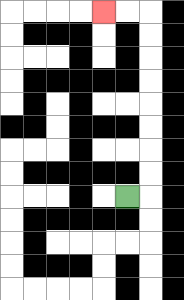{'start': '[5, 8]', 'end': '[4, 0]', 'path_directions': 'R,U,U,U,U,U,U,U,U,L,L', 'path_coordinates': '[[5, 8], [6, 8], [6, 7], [6, 6], [6, 5], [6, 4], [6, 3], [6, 2], [6, 1], [6, 0], [5, 0], [4, 0]]'}